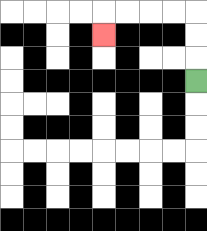{'start': '[8, 3]', 'end': '[4, 1]', 'path_directions': 'U,U,U,L,L,L,L,D', 'path_coordinates': '[[8, 3], [8, 2], [8, 1], [8, 0], [7, 0], [6, 0], [5, 0], [4, 0], [4, 1]]'}